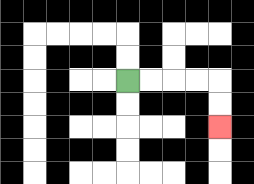{'start': '[5, 3]', 'end': '[9, 5]', 'path_directions': 'R,R,R,R,D,D', 'path_coordinates': '[[5, 3], [6, 3], [7, 3], [8, 3], [9, 3], [9, 4], [9, 5]]'}